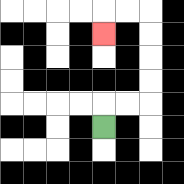{'start': '[4, 5]', 'end': '[4, 1]', 'path_directions': 'U,R,R,U,U,U,U,L,L,D', 'path_coordinates': '[[4, 5], [4, 4], [5, 4], [6, 4], [6, 3], [6, 2], [6, 1], [6, 0], [5, 0], [4, 0], [4, 1]]'}